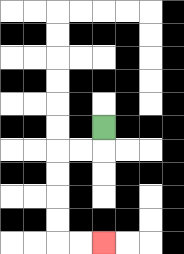{'start': '[4, 5]', 'end': '[4, 10]', 'path_directions': 'D,L,L,D,D,D,D,R,R', 'path_coordinates': '[[4, 5], [4, 6], [3, 6], [2, 6], [2, 7], [2, 8], [2, 9], [2, 10], [3, 10], [4, 10]]'}